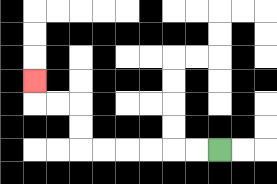{'start': '[9, 6]', 'end': '[1, 3]', 'path_directions': 'L,L,L,L,L,L,U,U,L,L,U', 'path_coordinates': '[[9, 6], [8, 6], [7, 6], [6, 6], [5, 6], [4, 6], [3, 6], [3, 5], [3, 4], [2, 4], [1, 4], [1, 3]]'}